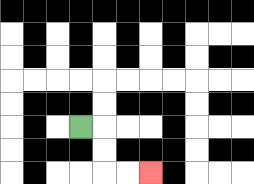{'start': '[3, 5]', 'end': '[6, 7]', 'path_directions': 'R,D,D,R,R', 'path_coordinates': '[[3, 5], [4, 5], [4, 6], [4, 7], [5, 7], [6, 7]]'}